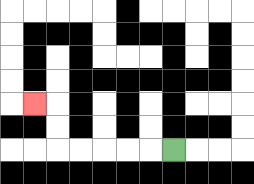{'start': '[7, 6]', 'end': '[1, 4]', 'path_directions': 'L,L,L,L,L,U,U,L', 'path_coordinates': '[[7, 6], [6, 6], [5, 6], [4, 6], [3, 6], [2, 6], [2, 5], [2, 4], [1, 4]]'}